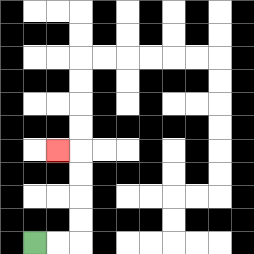{'start': '[1, 10]', 'end': '[2, 6]', 'path_directions': 'R,R,U,U,U,U,L', 'path_coordinates': '[[1, 10], [2, 10], [3, 10], [3, 9], [3, 8], [3, 7], [3, 6], [2, 6]]'}